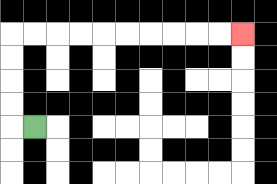{'start': '[1, 5]', 'end': '[10, 1]', 'path_directions': 'L,U,U,U,U,R,R,R,R,R,R,R,R,R,R', 'path_coordinates': '[[1, 5], [0, 5], [0, 4], [0, 3], [0, 2], [0, 1], [1, 1], [2, 1], [3, 1], [4, 1], [5, 1], [6, 1], [7, 1], [8, 1], [9, 1], [10, 1]]'}